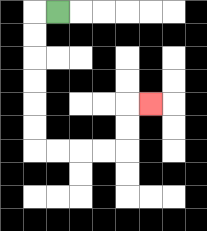{'start': '[2, 0]', 'end': '[6, 4]', 'path_directions': 'L,D,D,D,D,D,D,R,R,R,R,U,U,R', 'path_coordinates': '[[2, 0], [1, 0], [1, 1], [1, 2], [1, 3], [1, 4], [1, 5], [1, 6], [2, 6], [3, 6], [4, 6], [5, 6], [5, 5], [5, 4], [6, 4]]'}